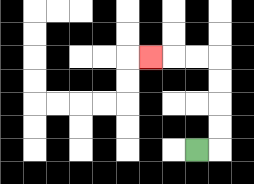{'start': '[8, 6]', 'end': '[6, 2]', 'path_directions': 'R,U,U,U,U,L,L,L', 'path_coordinates': '[[8, 6], [9, 6], [9, 5], [9, 4], [9, 3], [9, 2], [8, 2], [7, 2], [6, 2]]'}